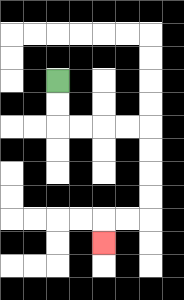{'start': '[2, 3]', 'end': '[4, 10]', 'path_directions': 'D,D,R,R,R,R,D,D,D,D,L,L,D', 'path_coordinates': '[[2, 3], [2, 4], [2, 5], [3, 5], [4, 5], [5, 5], [6, 5], [6, 6], [6, 7], [6, 8], [6, 9], [5, 9], [4, 9], [4, 10]]'}